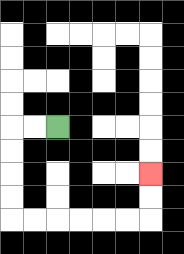{'start': '[2, 5]', 'end': '[6, 7]', 'path_directions': 'L,L,D,D,D,D,R,R,R,R,R,R,U,U', 'path_coordinates': '[[2, 5], [1, 5], [0, 5], [0, 6], [0, 7], [0, 8], [0, 9], [1, 9], [2, 9], [3, 9], [4, 9], [5, 9], [6, 9], [6, 8], [6, 7]]'}